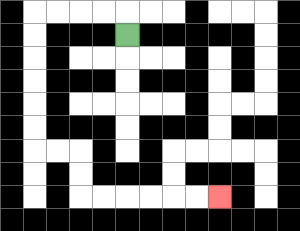{'start': '[5, 1]', 'end': '[9, 8]', 'path_directions': 'U,L,L,L,L,D,D,D,D,D,D,R,R,D,D,R,R,R,R,R,R', 'path_coordinates': '[[5, 1], [5, 0], [4, 0], [3, 0], [2, 0], [1, 0], [1, 1], [1, 2], [1, 3], [1, 4], [1, 5], [1, 6], [2, 6], [3, 6], [3, 7], [3, 8], [4, 8], [5, 8], [6, 8], [7, 8], [8, 8], [9, 8]]'}